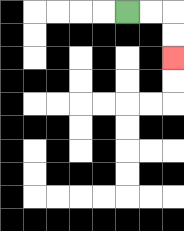{'start': '[5, 0]', 'end': '[7, 2]', 'path_directions': 'R,R,D,D', 'path_coordinates': '[[5, 0], [6, 0], [7, 0], [7, 1], [7, 2]]'}